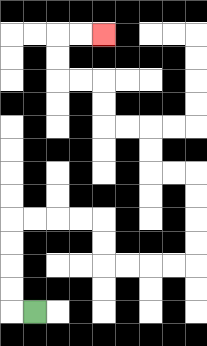{'start': '[1, 13]', 'end': '[4, 1]', 'path_directions': 'L,U,U,U,U,R,R,R,R,D,D,R,R,R,R,U,U,U,U,L,L,U,U,L,L,U,U,L,L,U,U,R,R', 'path_coordinates': '[[1, 13], [0, 13], [0, 12], [0, 11], [0, 10], [0, 9], [1, 9], [2, 9], [3, 9], [4, 9], [4, 10], [4, 11], [5, 11], [6, 11], [7, 11], [8, 11], [8, 10], [8, 9], [8, 8], [8, 7], [7, 7], [6, 7], [6, 6], [6, 5], [5, 5], [4, 5], [4, 4], [4, 3], [3, 3], [2, 3], [2, 2], [2, 1], [3, 1], [4, 1]]'}